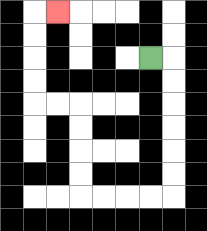{'start': '[6, 2]', 'end': '[2, 0]', 'path_directions': 'R,D,D,D,D,D,D,L,L,L,L,U,U,U,U,L,L,U,U,U,U,R', 'path_coordinates': '[[6, 2], [7, 2], [7, 3], [7, 4], [7, 5], [7, 6], [7, 7], [7, 8], [6, 8], [5, 8], [4, 8], [3, 8], [3, 7], [3, 6], [3, 5], [3, 4], [2, 4], [1, 4], [1, 3], [1, 2], [1, 1], [1, 0], [2, 0]]'}